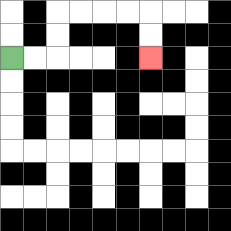{'start': '[0, 2]', 'end': '[6, 2]', 'path_directions': 'R,R,U,U,R,R,R,R,D,D', 'path_coordinates': '[[0, 2], [1, 2], [2, 2], [2, 1], [2, 0], [3, 0], [4, 0], [5, 0], [6, 0], [6, 1], [6, 2]]'}